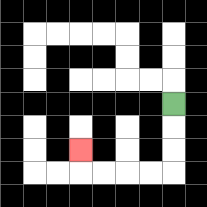{'start': '[7, 4]', 'end': '[3, 6]', 'path_directions': 'D,D,D,L,L,L,L,U', 'path_coordinates': '[[7, 4], [7, 5], [7, 6], [7, 7], [6, 7], [5, 7], [4, 7], [3, 7], [3, 6]]'}